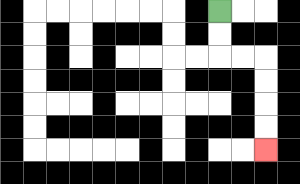{'start': '[9, 0]', 'end': '[11, 6]', 'path_directions': 'D,D,R,R,D,D,D,D', 'path_coordinates': '[[9, 0], [9, 1], [9, 2], [10, 2], [11, 2], [11, 3], [11, 4], [11, 5], [11, 6]]'}